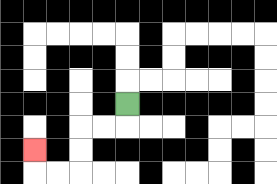{'start': '[5, 4]', 'end': '[1, 6]', 'path_directions': 'D,L,L,D,D,L,L,U', 'path_coordinates': '[[5, 4], [5, 5], [4, 5], [3, 5], [3, 6], [3, 7], [2, 7], [1, 7], [1, 6]]'}